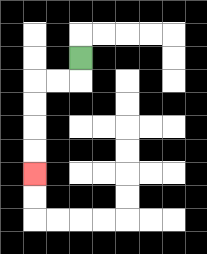{'start': '[3, 2]', 'end': '[1, 7]', 'path_directions': 'D,L,L,D,D,D,D', 'path_coordinates': '[[3, 2], [3, 3], [2, 3], [1, 3], [1, 4], [1, 5], [1, 6], [1, 7]]'}